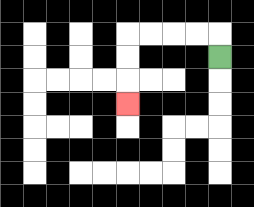{'start': '[9, 2]', 'end': '[5, 4]', 'path_directions': 'U,L,L,L,L,D,D,D', 'path_coordinates': '[[9, 2], [9, 1], [8, 1], [7, 1], [6, 1], [5, 1], [5, 2], [5, 3], [5, 4]]'}